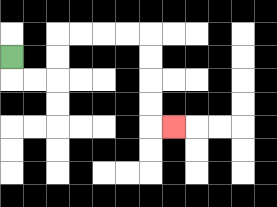{'start': '[0, 2]', 'end': '[7, 5]', 'path_directions': 'D,R,R,U,U,R,R,R,R,D,D,D,D,R', 'path_coordinates': '[[0, 2], [0, 3], [1, 3], [2, 3], [2, 2], [2, 1], [3, 1], [4, 1], [5, 1], [6, 1], [6, 2], [6, 3], [6, 4], [6, 5], [7, 5]]'}